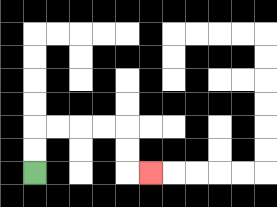{'start': '[1, 7]', 'end': '[6, 7]', 'path_directions': 'U,U,R,R,R,R,D,D,R', 'path_coordinates': '[[1, 7], [1, 6], [1, 5], [2, 5], [3, 5], [4, 5], [5, 5], [5, 6], [5, 7], [6, 7]]'}